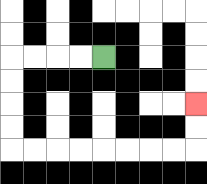{'start': '[4, 2]', 'end': '[8, 4]', 'path_directions': 'L,L,L,L,D,D,D,D,R,R,R,R,R,R,R,R,U,U', 'path_coordinates': '[[4, 2], [3, 2], [2, 2], [1, 2], [0, 2], [0, 3], [0, 4], [0, 5], [0, 6], [1, 6], [2, 6], [3, 6], [4, 6], [5, 6], [6, 6], [7, 6], [8, 6], [8, 5], [8, 4]]'}